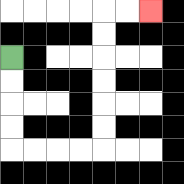{'start': '[0, 2]', 'end': '[6, 0]', 'path_directions': 'D,D,D,D,R,R,R,R,U,U,U,U,U,U,R,R', 'path_coordinates': '[[0, 2], [0, 3], [0, 4], [0, 5], [0, 6], [1, 6], [2, 6], [3, 6], [4, 6], [4, 5], [4, 4], [4, 3], [4, 2], [4, 1], [4, 0], [5, 0], [6, 0]]'}